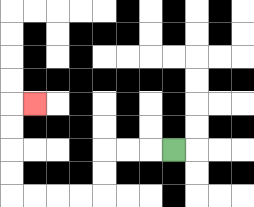{'start': '[7, 6]', 'end': '[1, 4]', 'path_directions': 'L,L,L,D,D,L,L,L,L,U,U,U,U,R', 'path_coordinates': '[[7, 6], [6, 6], [5, 6], [4, 6], [4, 7], [4, 8], [3, 8], [2, 8], [1, 8], [0, 8], [0, 7], [0, 6], [0, 5], [0, 4], [1, 4]]'}